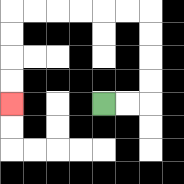{'start': '[4, 4]', 'end': '[0, 4]', 'path_directions': 'R,R,U,U,U,U,L,L,L,L,L,L,D,D,D,D', 'path_coordinates': '[[4, 4], [5, 4], [6, 4], [6, 3], [6, 2], [6, 1], [6, 0], [5, 0], [4, 0], [3, 0], [2, 0], [1, 0], [0, 0], [0, 1], [0, 2], [0, 3], [0, 4]]'}